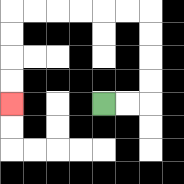{'start': '[4, 4]', 'end': '[0, 4]', 'path_directions': 'R,R,U,U,U,U,L,L,L,L,L,L,D,D,D,D', 'path_coordinates': '[[4, 4], [5, 4], [6, 4], [6, 3], [6, 2], [6, 1], [6, 0], [5, 0], [4, 0], [3, 0], [2, 0], [1, 0], [0, 0], [0, 1], [0, 2], [0, 3], [0, 4]]'}